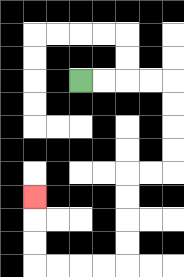{'start': '[3, 3]', 'end': '[1, 8]', 'path_directions': 'R,R,R,R,D,D,D,D,L,L,D,D,D,D,L,L,L,L,U,U,U', 'path_coordinates': '[[3, 3], [4, 3], [5, 3], [6, 3], [7, 3], [7, 4], [7, 5], [7, 6], [7, 7], [6, 7], [5, 7], [5, 8], [5, 9], [5, 10], [5, 11], [4, 11], [3, 11], [2, 11], [1, 11], [1, 10], [1, 9], [1, 8]]'}